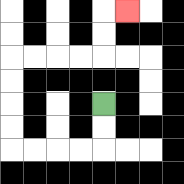{'start': '[4, 4]', 'end': '[5, 0]', 'path_directions': 'D,D,L,L,L,L,U,U,U,U,R,R,R,R,U,U,R', 'path_coordinates': '[[4, 4], [4, 5], [4, 6], [3, 6], [2, 6], [1, 6], [0, 6], [0, 5], [0, 4], [0, 3], [0, 2], [1, 2], [2, 2], [3, 2], [4, 2], [4, 1], [4, 0], [5, 0]]'}